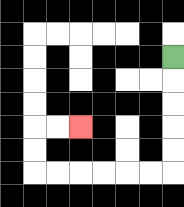{'start': '[7, 2]', 'end': '[3, 5]', 'path_directions': 'D,D,D,D,D,L,L,L,L,L,L,U,U,R,R', 'path_coordinates': '[[7, 2], [7, 3], [7, 4], [7, 5], [7, 6], [7, 7], [6, 7], [5, 7], [4, 7], [3, 7], [2, 7], [1, 7], [1, 6], [1, 5], [2, 5], [3, 5]]'}